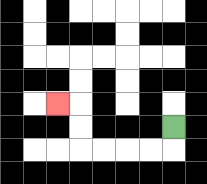{'start': '[7, 5]', 'end': '[2, 4]', 'path_directions': 'D,L,L,L,L,U,U,L', 'path_coordinates': '[[7, 5], [7, 6], [6, 6], [5, 6], [4, 6], [3, 6], [3, 5], [3, 4], [2, 4]]'}